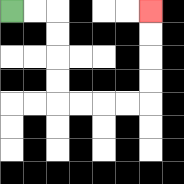{'start': '[0, 0]', 'end': '[6, 0]', 'path_directions': 'R,R,D,D,D,D,R,R,R,R,U,U,U,U', 'path_coordinates': '[[0, 0], [1, 0], [2, 0], [2, 1], [2, 2], [2, 3], [2, 4], [3, 4], [4, 4], [5, 4], [6, 4], [6, 3], [6, 2], [6, 1], [6, 0]]'}